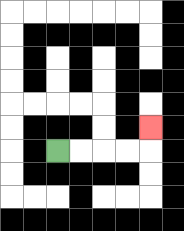{'start': '[2, 6]', 'end': '[6, 5]', 'path_directions': 'R,R,R,R,U', 'path_coordinates': '[[2, 6], [3, 6], [4, 6], [5, 6], [6, 6], [6, 5]]'}